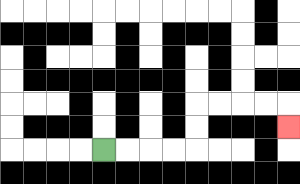{'start': '[4, 6]', 'end': '[12, 5]', 'path_directions': 'R,R,R,R,U,U,R,R,R,R,D', 'path_coordinates': '[[4, 6], [5, 6], [6, 6], [7, 6], [8, 6], [8, 5], [8, 4], [9, 4], [10, 4], [11, 4], [12, 4], [12, 5]]'}